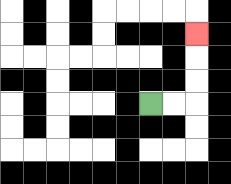{'start': '[6, 4]', 'end': '[8, 1]', 'path_directions': 'R,R,U,U,U', 'path_coordinates': '[[6, 4], [7, 4], [8, 4], [8, 3], [8, 2], [8, 1]]'}